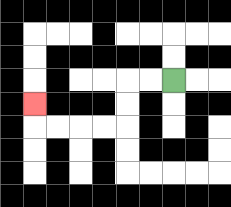{'start': '[7, 3]', 'end': '[1, 4]', 'path_directions': 'L,L,D,D,L,L,L,L,U', 'path_coordinates': '[[7, 3], [6, 3], [5, 3], [5, 4], [5, 5], [4, 5], [3, 5], [2, 5], [1, 5], [1, 4]]'}